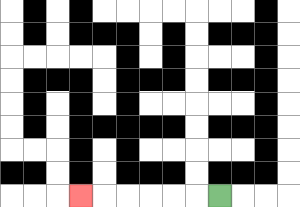{'start': '[9, 8]', 'end': '[3, 8]', 'path_directions': 'L,L,L,L,L,L', 'path_coordinates': '[[9, 8], [8, 8], [7, 8], [6, 8], [5, 8], [4, 8], [3, 8]]'}